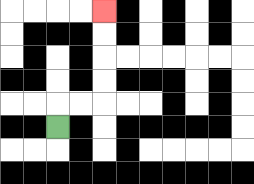{'start': '[2, 5]', 'end': '[4, 0]', 'path_directions': 'U,R,R,U,U,U,U', 'path_coordinates': '[[2, 5], [2, 4], [3, 4], [4, 4], [4, 3], [4, 2], [4, 1], [4, 0]]'}